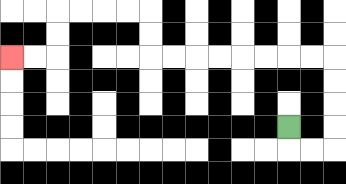{'start': '[12, 5]', 'end': '[0, 2]', 'path_directions': 'D,R,R,U,U,U,U,L,L,L,L,L,L,L,L,U,U,L,L,L,L,D,D,L,L', 'path_coordinates': '[[12, 5], [12, 6], [13, 6], [14, 6], [14, 5], [14, 4], [14, 3], [14, 2], [13, 2], [12, 2], [11, 2], [10, 2], [9, 2], [8, 2], [7, 2], [6, 2], [6, 1], [6, 0], [5, 0], [4, 0], [3, 0], [2, 0], [2, 1], [2, 2], [1, 2], [0, 2]]'}